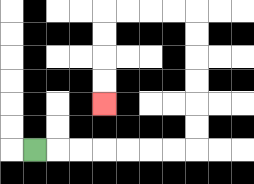{'start': '[1, 6]', 'end': '[4, 4]', 'path_directions': 'R,R,R,R,R,R,R,U,U,U,U,U,U,L,L,L,L,D,D,D,D', 'path_coordinates': '[[1, 6], [2, 6], [3, 6], [4, 6], [5, 6], [6, 6], [7, 6], [8, 6], [8, 5], [8, 4], [8, 3], [8, 2], [8, 1], [8, 0], [7, 0], [6, 0], [5, 0], [4, 0], [4, 1], [4, 2], [4, 3], [4, 4]]'}